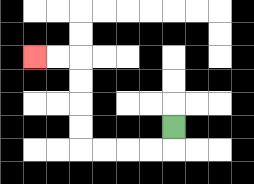{'start': '[7, 5]', 'end': '[1, 2]', 'path_directions': 'D,L,L,L,L,U,U,U,U,L,L', 'path_coordinates': '[[7, 5], [7, 6], [6, 6], [5, 6], [4, 6], [3, 6], [3, 5], [3, 4], [3, 3], [3, 2], [2, 2], [1, 2]]'}